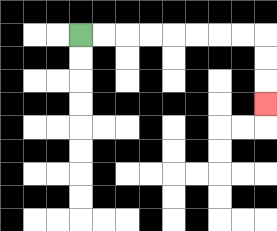{'start': '[3, 1]', 'end': '[11, 4]', 'path_directions': 'R,R,R,R,R,R,R,R,D,D,D', 'path_coordinates': '[[3, 1], [4, 1], [5, 1], [6, 1], [7, 1], [8, 1], [9, 1], [10, 1], [11, 1], [11, 2], [11, 3], [11, 4]]'}